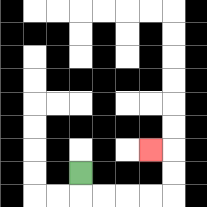{'start': '[3, 7]', 'end': '[6, 6]', 'path_directions': 'D,R,R,R,R,U,U,L', 'path_coordinates': '[[3, 7], [3, 8], [4, 8], [5, 8], [6, 8], [7, 8], [7, 7], [7, 6], [6, 6]]'}